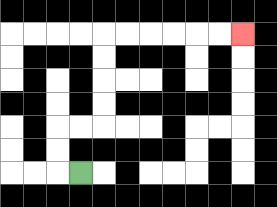{'start': '[3, 7]', 'end': '[10, 1]', 'path_directions': 'L,U,U,R,R,U,U,U,U,R,R,R,R,R,R', 'path_coordinates': '[[3, 7], [2, 7], [2, 6], [2, 5], [3, 5], [4, 5], [4, 4], [4, 3], [4, 2], [4, 1], [5, 1], [6, 1], [7, 1], [8, 1], [9, 1], [10, 1]]'}